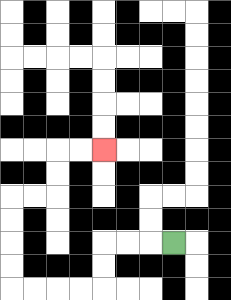{'start': '[7, 10]', 'end': '[4, 6]', 'path_directions': 'L,L,L,D,D,L,L,L,L,U,U,U,U,R,R,U,U,R,R', 'path_coordinates': '[[7, 10], [6, 10], [5, 10], [4, 10], [4, 11], [4, 12], [3, 12], [2, 12], [1, 12], [0, 12], [0, 11], [0, 10], [0, 9], [0, 8], [1, 8], [2, 8], [2, 7], [2, 6], [3, 6], [4, 6]]'}